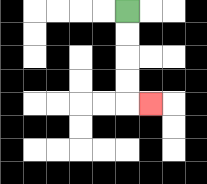{'start': '[5, 0]', 'end': '[6, 4]', 'path_directions': 'D,D,D,D,R', 'path_coordinates': '[[5, 0], [5, 1], [5, 2], [5, 3], [5, 4], [6, 4]]'}